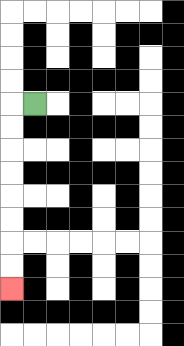{'start': '[1, 4]', 'end': '[0, 12]', 'path_directions': 'L,D,D,D,D,D,D,D,D', 'path_coordinates': '[[1, 4], [0, 4], [0, 5], [0, 6], [0, 7], [0, 8], [0, 9], [0, 10], [0, 11], [0, 12]]'}